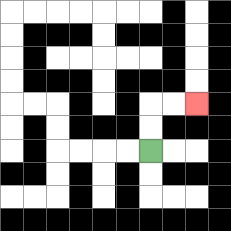{'start': '[6, 6]', 'end': '[8, 4]', 'path_directions': 'U,U,R,R', 'path_coordinates': '[[6, 6], [6, 5], [6, 4], [7, 4], [8, 4]]'}